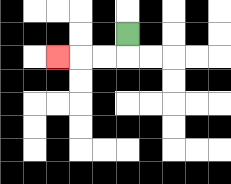{'start': '[5, 1]', 'end': '[2, 2]', 'path_directions': 'D,L,L,L', 'path_coordinates': '[[5, 1], [5, 2], [4, 2], [3, 2], [2, 2]]'}